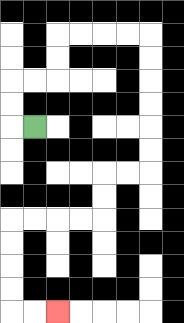{'start': '[1, 5]', 'end': '[2, 13]', 'path_directions': 'L,U,U,R,R,U,U,R,R,R,R,D,D,D,D,D,D,L,L,D,D,L,L,L,L,D,D,D,D,R,R', 'path_coordinates': '[[1, 5], [0, 5], [0, 4], [0, 3], [1, 3], [2, 3], [2, 2], [2, 1], [3, 1], [4, 1], [5, 1], [6, 1], [6, 2], [6, 3], [6, 4], [6, 5], [6, 6], [6, 7], [5, 7], [4, 7], [4, 8], [4, 9], [3, 9], [2, 9], [1, 9], [0, 9], [0, 10], [0, 11], [0, 12], [0, 13], [1, 13], [2, 13]]'}